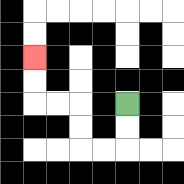{'start': '[5, 4]', 'end': '[1, 2]', 'path_directions': 'D,D,L,L,U,U,L,L,U,U', 'path_coordinates': '[[5, 4], [5, 5], [5, 6], [4, 6], [3, 6], [3, 5], [3, 4], [2, 4], [1, 4], [1, 3], [1, 2]]'}